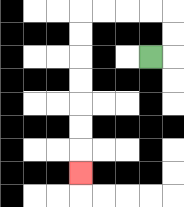{'start': '[6, 2]', 'end': '[3, 7]', 'path_directions': 'R,U,U,L,L,L,L,D,D,D,D,D,D,D', 'path_coordinates': '[[6, 2], [7, 2], [7, 1], [7, 0], [6, 0], [5, 0], [4, 0], [3, 0], [3, 1], [3, 2], [3, 3], [3, 4], [3, 5], [3, 6], [3, 7]]'}